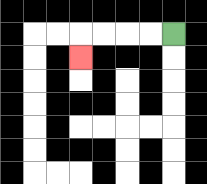{'start': '[7, 1]', 'end': '[3, 2]', 'path_directions': 'L,L,L,L,D', 'path_coordinates': '[[7, 1], [6, 1], [5, 1], [4, 1], [3, 1], [3, 2]]'}